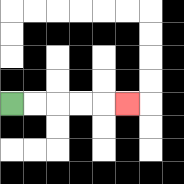{'start': '[0, 4]', 'end': '[5, 4]', 'path_directions': 'R,R,R,R,R', 'path_coordinates': '[[0, 4], [1, 4], [2, 4], [3, 4], [4, 4], [5, 4]]'}